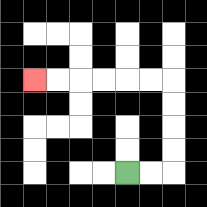{'start': '[5, 7]', 'end': '[1, 3]', 'path_directions': 'R,R,U,U,U,U,L,L,L,L,L,L', 'path_coordinates': '[[5, 7], [6, 7], [7, 7], [7, 6], [7, 5], [7, 4], [7, 3], [6, 3], [5, 3], [4, 3], [3, 3], [2, 3], [1, 3]]'}